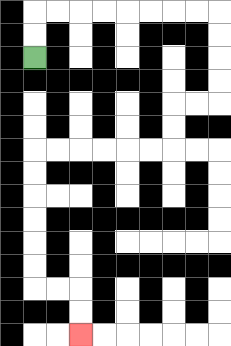{'start': '[1, 2]', 'end': '[3, 14]', 'path_directions': 'U,U,R,R,R,R,R,R,R,R,D,D,D,D,L,L,D,D,L,L,L,L,L,L,D,D,D,D,D,D,R,R,D,D', 'path_coordinates': '[[1, 2], [1, 1], [1, 0], [2, 0], [3, 0], [4, 0], [5, 0], [6, 0], [7, 0], [8, 0], [9, 0], [9, 1], [9, 2], [9, 3], [9, 4], [8, 4], [7, 4], [7, 5], [7, 6], [6, 6], [5, 6], [4, 6], [3, 6], [2, 6], [1, 6], [1, 7], [1, 8], [1, 9], [1, 10], [1, 11], [1, 12], [2, 12], [3, 12], [3, 13], [3, 14]]'}